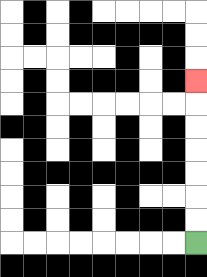{'start': '[8, 10]', 'end': '[8, 3]', 'path_directions': 'U,U,U,U,U,U,U', 'path_coordinates': '[[8, 10], [8, 9], [8, 8], [8, 7], [8, 6], [8, 5], [8, 4], [8, 3]]'}